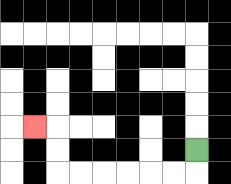{'start': '[8, 6]', 'end': '[1, 5]', 'path_directions': 'D,L,L,L,L,L,L,U,U,L', 'path_coordinates': '[[8, 6], [8, 7], [7, 7], [6, 7], [5, 7], [4, 7], [3, 7], [2, 7], [2, 6], [2, 5], [1, 5]]'}